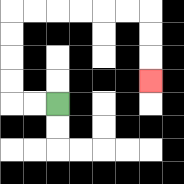{'start': '[2, 4]', 'end': '[6, 3]', 'path_directions': 'L,L,U,U,U,U,R,R,R,R,R,R,D,D,D', 'path_coordinates': '[[2, 4], [1, 4], [0, 4], [0, 3], [0, 2], [0, 1], [0, 0], [1, 0], [2, 0], [3, 0], [4, 0], [5, 0], [6, 0], [6, 1], [6, 2], [6, 3]]'}